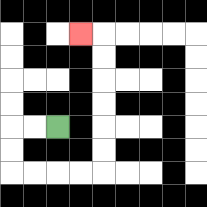{'start': '[2, 5]', 'end': '[3, 1]', 'path_directions': 'L,L,D,D,R,R,R,R,U,U,U,U,U,U,L', 'path_coordinates': '[[2, 5], [1, 5], [0, 5], [0, 6], [0, 7], [1, 7], [2, 7], [3, 7], [4, 7], [4, 6], [4, 5], [4, 4], [4, 3], [4, 2], [4, 1], [3, 1]]'}